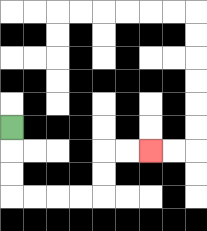{'start': '[0, 5]', 'end': '[6, 6]', 'path_directions': 'D,D,D,R,R,R,R,U,U,R,R', 'path_coordinates': '[[0, 5], [0, 6], [0, 7], [0, 8], [1, 8], [2, 8], [3, 8], [4, 8], [4, 7], [4, 6], [5, 6], [6, 6]]'}